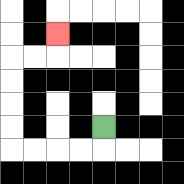{'start': '[4, 5]', 'end': '[2, 1]', 'path_directions': 'D,L,L,L,L,U,U,U,U,R,R,U', 'path_coordinates': '[[4, 5], [4, 6], [3, 6], [2, 6], [1, 6], [0, 6], [0, 5], [0, 4], [0, 3], [0, 2], [1, 2], [2, 2], [2, 1]]'}